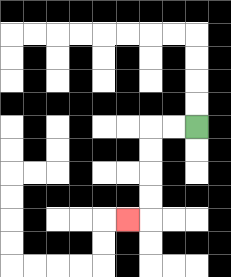{'start': '[8, 5]', 'end': '[5, 9]', 'path_directions': 'L,L,D,D,D,D,L', 'path_coordinates': '[[8, 5], [7, 5], [6, 5], [6, 6], [6, 7], [6, 8], [6, 9], [5, 9]]'}